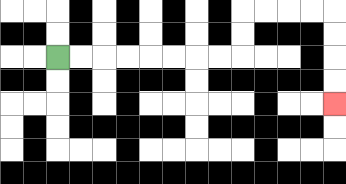{'start': '[2, 2]', 'end': '[14, 4]', 'path_directions': 'R,R,R,R,R,R,R,R,U,U,R,R,R,R,D,D,D,D', 'path_coordinates': '[[2, 2], [3, 2], [4, 2], [5, 2], [6, 2], [7, 2], [8, 2], [9, 2], [10, 2], [10, 1], [10, 0], [11, 0], [12, 0], [13, 0], [14, 0], [14, 1], [14, 2], [14, 3], [14, 4]]'}